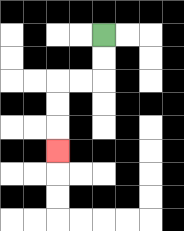{'start': '[4, 1]', 'end': '[2, 6]', 'path_directions': 'D,D,L,L,D,D,D', 'path_coordinates': '[[4, 1], [4, 2], [4, 3], [3, 3], [2, 3], [2, 4], [2, 5], [2, 6]]'}